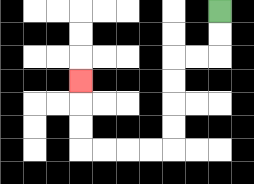{'start': '[9, 0]', 'end': '[3, 3]', 'path_directions': 'D,D,L,L,D,D,D,D,L,L,L,L,U,U,U', 'path_coordinates': '[[9, 0], [9, 1], [9, 2], [8, 2], [7, 2], [7, 3], [7, 4], [7, 5], [7, 6], [6, 6], [5, 6], [4, 6], [3, 6], [3, 5], [3, 4], [3, 3]]'}